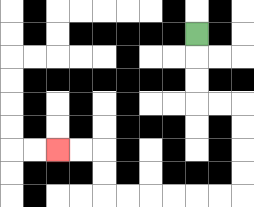{'start': '[8, 1]', 'end': '[2, 6]', 'path_directions': 'D,D,D,R,R,D,D,D,D,L,L,L,L,L,L,U,U,L,L', 'path_coordinates': '[[8, 1], [8, 2], [8, 3], [8, 4], [9, 4], [10, 4], [10, 5], [10, 6], [10, 7], [10, 8], [9, 8], [8, 8], [7, 8], [6, 8], [5, 8], [4, 8], [4, 7], [4, 6], [3, 6], [2, 6]]'}